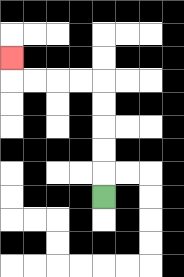{'start': '[4, 8]', 'end': '[0, 2]', 'path_directions': 'U,U,U,U,U,L,L,L,L,U', 'path_coordinates': '[[4, 8], [4, 7], [4, 6], [4, 5], [4, 4], [4, 3], [3, 3], [2, 3], [1, 3], [0, 3], [0, 2]]'}